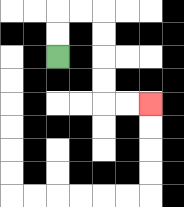{'start': '[2, 2]', 'end': '[6, 4]', 'path_directions': 'U,U,R,R,D,D,D,D,R,R', 'path_coordinates': '[[2, 2], [2, 1], [2, 0], [3, 0], [4, 0], [4, 1], [4, 2], [4, 3], [4, 4], [5, 4], [6, 4]]'}